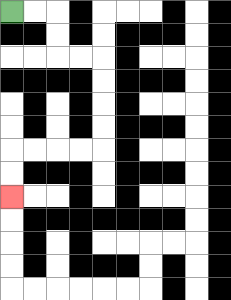{'start': '[0, 0]', 'end': '[0, 8]', 'path_directions': 'R,R,D,D,R,R,D,D,D,D,L,L,L,L,D,D', 'path_coordinates': '[[0, 0], [1, 0], [2, 0], [2, 1], [2, 2], [3, 2], [4, 2], [4, 3], [4, 4], [4, 5], [4, 6], [3, 6], [2, 6], [1, 6], [0, 6], [0, 7], [0, 8]]'}